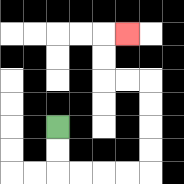{'start': '[2, 5]', 'end': '[5, 1]', 'path_directions': 'D,D,R,R,R,R,U,U,U,U,L,L,U,U,R', 'path_coordinates': '[[2, 5], [2, 6], [2, 7], [3, 7], [4, 7], [5, 7], [6, 7], [6, 6], [6, 5], [6, 4], [6, 3], [5, 3], [4, 3], [4, 2], [4, 1], [5, 1]]'}